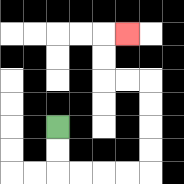{'start': '[2, 5]', 'end': '[5, 1]', 'path_directions': 'D,D,R,R,R,R,U,U,U,U,L,L,U,U,R', 'path_coordinates': '[[2, 5], [2, 6], [2, 7], [3, 7], [4, 7], [5, 7], [6, 7], [6, 6], [6, 5], [6, 4], [6, 3], [5, 3], [4, 3], [4, 2], [4, 1], [5, 1]]'}